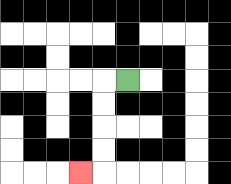{'start': '[5, 3]', 'end': '[3, 7]', 'path_directions': 'L,D,D,D,D,L', 'path_coordinates': '[[5, 3], [4, 3], [4, 4], [4, 5], [4, 6], [4, 7], [3, 7]]'}